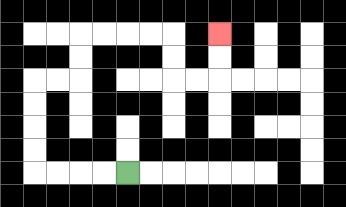{'start': '[5, 7]', 'end': '[9, 1]', 'path_directions': 'L,L,L,L,U,U,U,U,R,R,U,U,R,R,R,R,D,D,R,R,U,U', 'path_coordinates': '[[5, 7], [4, 7], [3, 7], [2, 7], [1, 7], [1, 6], [1, 5], [1, 4], [1, 3], [2, 3], [3, 3], [3, 2], [3, 1], [4, 1], [5, 1], [6, 1], [7, 1], [7, 2], [7, 3], [8, 3], [9, 3], [9, 2], [9, 1]]'}